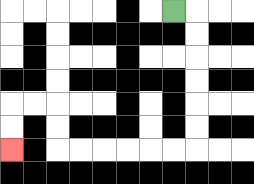{'start': '[7, 0]', 'end': '[0, 6]', 'path_directions': 'R,D,D,D,D,D,D,L,L,L,L,L,L,U,U,L,L,D,D', 'path_coordinates': '[[7, 0], [8, 0], [8, 1], [8, 2], [8, 3], [8, 4], [8, 5], [8, 6], [7, 6], [6, 6], [5, 6], [4, 6], [3, 6], [2, 6], [2, 5], [2, 4], [1, 4], [0, 4], [0, 5], [0, 6]]'}